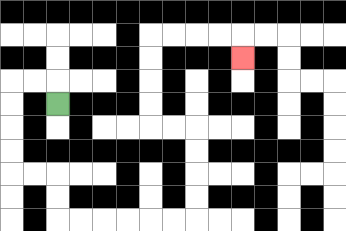{'start': '[2, 4]', 'end': '[10, 2]', 'path_directions': 'U,L,L,D,D,D,D,R,R,D,D,R,R,R,R,R,R,U,U,U,U,L,L,U,U,U,U,R,R,R,R,D', 'path_coordinates': '[[2, 4], [2, 3], [1, 3], [0, 3], [0, 4], [0, 5], [0, 6], [0, 7], [1, 7], [2, 7], [2, 8], [2, 9], [3, 9], [4, 9], [5, 9], [6, 9], [7, 9], [8, 9], [8, 8], [8, 7], [8, 6], [8, 5], [7, 5], [6, 5], [6, 4], [6, 3], [6, 2], [6, 1], [7, 1], [8, 1], [9, 1], [10, 1], [10, 2]]'}